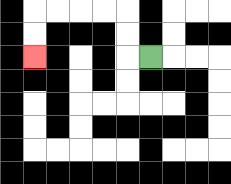{'start': '[6, 2]', 'end': '[1, 2]', 'path_directions': 'L,U,U,L,L,L,L,D,D', 'path_coordinates': '[[6, 2], [5, 2], [5, 1], [5, 0], [4, 0], [3, 0], [2, 0], [1, 0], [1, 1], [1, 2]]'}